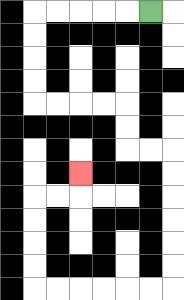{'start': '[6, 0]', 'end': '[3, 7]', 'path_directions': 'L,L,L,L,L,D,D,D,D,R,R,R,R,D,D,R,R,D,D,D,D,D,D,L,L,L,L,L,L,U,U,U,U,R,R,U', 'path_coordinates': '[[6, 0], [5, 0], [4, 0], [3, 0], [2, 0], [1, 0], [1, 1], [1, 2], [1, 3], [1, 4], [2, 4], [3, 4], [4, 4], [5, 4], [5, 5], [5, 6], [6, 6], [7, 6], [7, 7], [7, 8], [7, 9], [7, 10], [7, 11], [7, 12], [6, 12], [5, 12], [4, 12], [3, 12], [2, 12], [1, 12], [1, 11], [1, 10], [1, 9], [1, 8], [2, 8], [3, 8], [3, 7]]'}